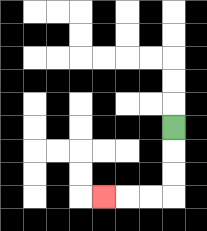{'start': '[7, 5]', 'end': '[4, 8]', 'path_directions': 'D,D,D,L,L,L', 'path_coordinates': '[[7, 5], [7, 6], [7, 7], [7, 8], [6, 8], [5, 8], [4, 8]]'}